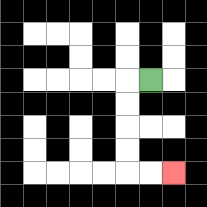{'start': '[6, 3]', 'end': '[7, 7]', 'path_directions': 'L,D,D,D,D,R,R', 'path_coordinates': '[[6, 3], [5, 3], [5, 4], [5, 5], [5, 6], [5, 7], [6, 7], [7, 7]]'}